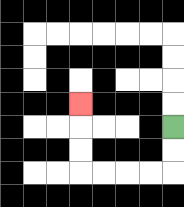{'start': '[7, 5]', 'end': '[3, 4]', 'path_directions': 'D,D,L,L,L,L,U,U,U', 'path_coordinates': '[[7, 5], [7, 6], [7, 7], [6, 7], [5, 7], [4, 7], [3, 7], [3, 6], [3, 5], [3, 4]]'}